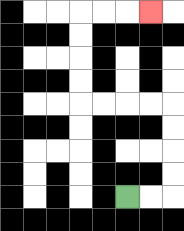{'start': '[5, 8]', 'end': '[6, 0]', 'path_directions': 'R,R,U,U,U,U,L,L,L,L,U,U,U,U,R,R,R', 'path_coordinates': '[[5, 8], [6, 8], [7, 8], [7, 7], [7, 6], [7, 5], [7, 4], [6, 4], [5, 4], [4, 4], [3, 4], [3, 3], [3, 2], [3, 1], [3, 0], [4, 0], [5, 0], [6, 0]]'}